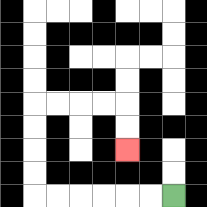{'start': '[7, 8]', 'end': '[5, 6]', 'path_directions': 'L,L,L,L,L,L,U,U,U,U,R,R,R,R,D,D', 'path_coordinates': '[[7, 8], [6, 8], [5, 8], [4, 8], [3, 8], [2, 8], [1, 8], [1, 7], [1, 6], [1, 5], [1, 4], [2, 4], [3, 4], [4, 4], [5, 4], [5, 5], [5, 6]]'}